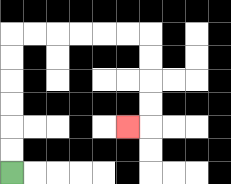{'start': '[0, 7]', 'end': '[5, 5]', 'path_directions': 'U,U,U,U,U,U,R,R,R,R,R,R,D,D,D,D,L', 'path_coordinates': '[[0, 7], [0, 6], [0, 5], [0, 4], [0, 3], [0, 2], [0, 1], [1, 1], [2, 1], [3, 1], [4, 1], [5, 1], [6, 1], [6, 2], [6, 3], [6, 4], [6, 5], [5, 5]]'}